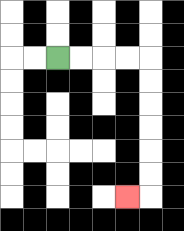{'start': '[2, 2]', 'end': '[5, 8]', 'path_directions': 'R,R,R,R,D,D,D,D,D,D,L', 'path_coordinates': '[[2, 2], [3, 2], [4, 2], [5, 2], [6, 2], [6, 3], [6, 4], [6, 5], [6, 6], [6, 7], [6, 8], [5, 8]]'}